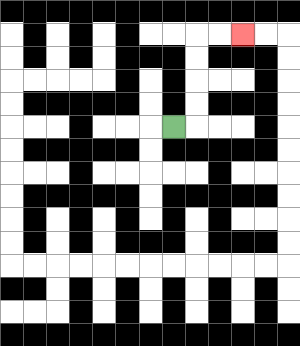{'start': '[7, 5]', 'end': '[10, 1]', 'path_directions': 'R,U,U,U,U,R,R', 'path_coordinates': '[[7, 5], [8, 5], [8, 4], [8, 3], [8, 2], [8, 1], [9, 1], [10, 1]]'}